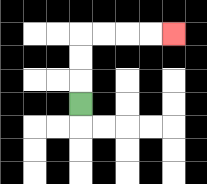{'start': '[3, 4]', 'end': '[7, 1]', 'path_directions': 'U,U,U,R,R,R,R', 'path_coordinates': '[[3, 4], [3, 3], [3, 2], [3, 1], [4, 1], [5, 1], [6, 1], [7, 1]]'}